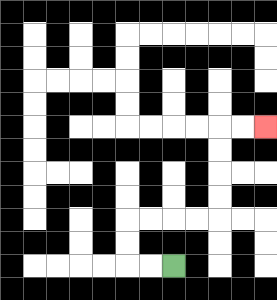{'start': '[7, 11]', 'end': '[11, 5]', 'path_directions': 'L,L,U,U,R,R,R,R,U,U,U,U,R,R', 'path_coordinates': '[[7, 11], [6, 11], [5, 11], [5, 10], [5, 9], [6, 9], [7, 9], [8, 9], [9, 9], [9, 8], [9, 7], [9, 6], [9, 5], [10, 5], [11, 5]]'}